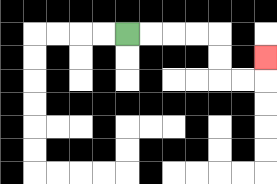{'start': '[5, 1]', 'end': '[11, 2]', 'path_directions': 'R,R,R,R,D,D,R,R,U', 'path_coordinates': '[[5, 1], [6, 1], [7, 1], [8, 1], [9, 1], [9, 2], [9, 3], [10, 3], [11, 3], [11, 2]]'}